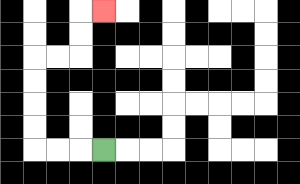{'start': '[4, 6]', 'end': '[4, 0]', 'path_directions': 'L,L,L,U,U,U,U,R,R,U,U,R', 'path_coordinates': '[[4, 6], [3, 6], [2, 6], [1, 6], [1, 5], [1, 4], [1, 3], [1, 2], [2, 2], [3, 2], [3, 1], [3, 0], [4, 0]]'}